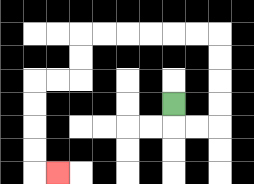{'start': '[7, 4]', 'end': '[2, 7]', 'path_directions': 'D,R,R,U,U,U,U,L,L,L,L,L,L,D,D,L,L,D,D,D,D,R', 'path_coordinates': '[[7, 4], [7, 5], [8, 5], [9, 5], [9, 4], [9, 3], [9, 2], [9, 1], [8, 1], [7, 1], [6, 1], [5, 1], [4, 1], [3, 1], [3, 2], [3, 3], [2, 3], [1, 3], [1, 4], [1, 5], [1, 6], [1, 7], [2, 7]]'}